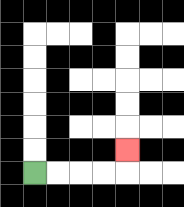{'start': '[1, 7]', 'end': '[5, 6]', 'path_directions': 'R,R,R,R,U', 'path_coordinates': '[[1, 7], [2, 7], [3, 7], [4, 7], [5, 7], [5, 6]]'}